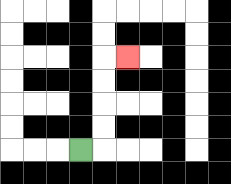{'start': '[3, 6]', 'end': '[5, 2]', 'path_directions': 'R,U,U,U,U,R', 'path_coordinates': '[[3, 6], [4, 6], [4, 5], [4, 4], [4, 3], [4, 2], [5, 2]]'}